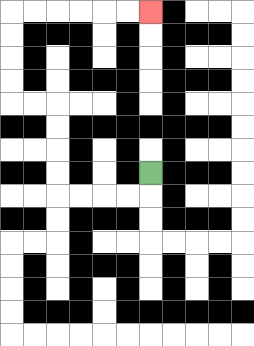{'start': '[6, 7]', 'end': '[6, 0]', 'path_directions': 'D,L,L,L,L,U,U,U,U,L,L,U,U,U,U,R,R,R,R,R,R', 'path_coordinates': '[[6, 7], [6, 8], [5, 8], [4, 8], [3, 8], [2, 8], [2, 7], [2, 6], [2, 5], [2, 4], [1, 4], [0, 4], [0, 3], [0, 2], [0, 1], [0, 0], [1, 0], [2, 0], [3, 0], [4, 0], [5, 0], [6, 0]]'}